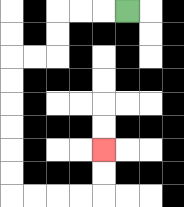{'start': '[5, 0]', 'end': '[4, 6]', 'path_directions': 'L,L,L,D,D,L,L,D,D,D,D,D,D,R,R,R,R,U,U', 'path_coordinates': '[[5, 0], [4, 0], [3, 0], [2, 0], [2, 1], [2, 2], [1, 2], [0, 2], [0, 3], [0, 4], [0, 5], [0, 6], [0, 7], [0, 8], [1, 8], [2, 8], [3, 8], [4, 8], [4, 7], [4, 6]]'}